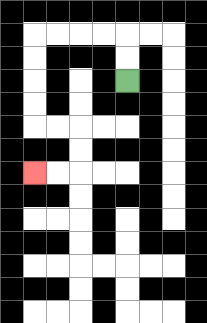{'start': '[5, 3]', 'end': '[1, 7]', 'path_directions': 'U,U,L,L,L,L,D,D,D,D,R,R,D,D,L,L', 'path_coordinates': '[[5, 3], [5, 2], [5, 1], [4, 1], [3, 1], [2, 1], [1, 1], [1, 2], [1, 3], [1, 4], [1, 5], [2, 5], [3, 5], [3, 6], [3, 7], [2, 7], [1, 7]]'}